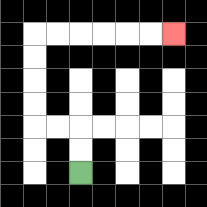{'start': '[3, 7]', 'end': '[7, 1]', 'path_directions': 'U,U,L,L,U,U,U,U,R,R,R,R,R,R', 'path_coordinates': '[[3, 7], [3, 6], [3, 5], [2, 5], [1, 5], [1, 4], [1, 3], [1, 2], [1, 1], [2, 1], [3, 1], [4, 1], [5, 1], [6, 1], [7, 1]]'}